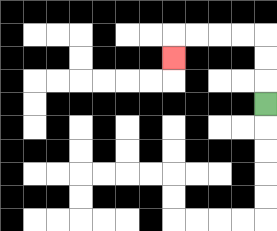{'start': '[11, 4]', 'end': '[7, 2]', 'path_directions': 'U,U,U,L,L,L,L,D', 'path_coordinates': '[[11, 4], [11, 3], [11, 2], [11, 1], [10, 1], [9, 1], [8, 1], [7, 1], [7, 2]]'}